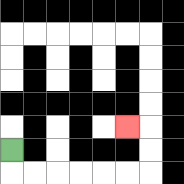{'start': '[0, 6]', 'end': '[5, 5]', 'path_directions': 'D,R,R,R,R,R,R,U,U,L', 'path_coordinates': '[[0, 6], [0, 7], [1, 7], [2, 7], [3, 7], [4, 7], [5, 7], [6, 7], [6, 6], [6, 5], [5, 5]]'}